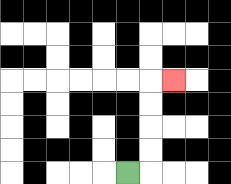{'start': '[5, 7]', 'end': '[7, 3]', 'path_directions': 'R,U,U,U,U,R', 'path_coordinates': '[[5, 7], [6, 7], [6, 6], [6, 5], [6, 4], [6, 3], [7, 3]]'}